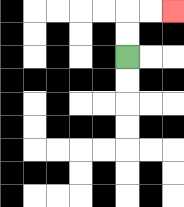{'start': '[5, 2]', 'end': '[7, 0]', 'path_directions': 'U,U,R,R', 'path_coordinates': '[[5, 2], [5, 1], [5, 0], [6, 0], [7, 0]]'}